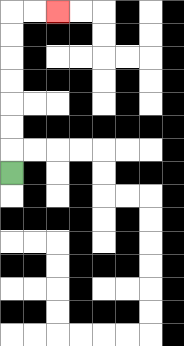{'start': '[0, 7]', 'end': '[2, 0]', 'path_directions': 'U,U,U,U,U,U,U,R,R', 'path_coordinates': '[[0, 7], [0, 6], [0, 5], [0, 4], [0, 3], [0, 2], [0, 1], [0, 0], [1, 0], [2, 0]]'}